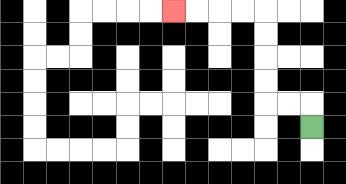{'start': '[13, 5]', 'end': '[7, 0]', 'path_directions': 'U,L,L,U,U,U,U,L,L,L,L', 'path_coordinates': '[[13, 5], [13, 4], [12, 4], [11, 4], [11, 3], [11, 2], [11, 1], [11, 0], [10, 0], [9, 0], [8, 0], [7, 0]]'}